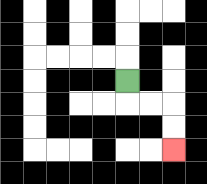{'start': '[5, 3]', 'end': '[7, 6]', 'path_directions': 'D,R,R,D,D', 'path_coordinates': '[[5, 3], [5, 4], [6, 4], [7, 4], [7, 5], [7, 6]]'}